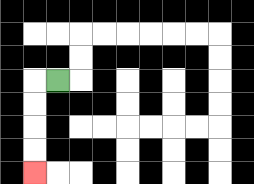{'start': '[2, 3]', 'end': '[1, 7]', 'path_directions': 'L,D,D,D,D', 'path_coordinates': '[[2, 3], [1, 3], [1, 4], [1, 5], [1, 6], [1, 7]]'}